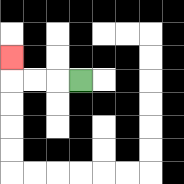{'start': '[3, 3]', 'end': '[0, 2]', 'path_directions': 'L,L,L,U', 'path_coordinates': '[[3, 3], [2, 3], [1, 3], [0, 3], [0, 2]]'}